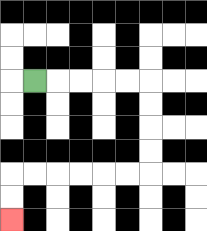{'start': '[1, 3]', 'end': '[0, 9]', 'path_directions': 'R,R,R,R,R,D,D,D,D,L,L,L,L,L,L,D,D', 'path_coordinates': '[[1, 3], [2, 3], [3, 3], [4, 3], [5, 3], [6, 3], [6, 4], [6, 5], [6, 6], [6, 7], [5, 7], [4, 7], [3, 7], [2, 7], [1, 7], [0, 7], [0, 8], [0, 9]]'}